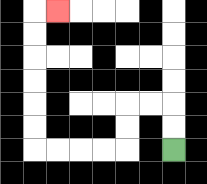{'start': '[7, 6]', 'end': '[2, 0]', 'path_directions': 'U,U,L,L,D,D,L,L,L,L,U,U,U,U,U,U,R', 'path_coordinates': '[[7, 6], [7, 5], [7, 4], [6, 4], [5, 4], [5, 5], [5, 6], [4, 6], [3, 6], [2, 6], [1, 6], [1, 5], [1, 4], [1, 3], [1, 2], [1, 1], [1, 0], [2, 0]]'}